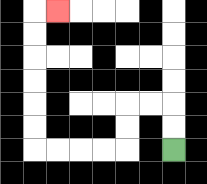{'start': '[7, 6]', 'end': '[2, 0]', 'path_directions': 'U,U,L,L,D,D,L,L,L,L,U,U,U,U,U,U,R', 'path_coordinates': '[[7, 6], [7, 5], [7, 4], [6, 4], [5, 4], [5, 5], [5, 6], [4, 6], [3, 6], [2, 6], [1, 6], [1, 5], [1, 4], [1, 3], [1, 2], [1, 1], [1, 0], [2, 0]]'}